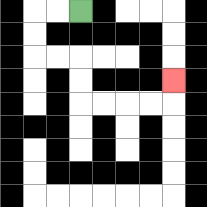{'start': '[3, 0]', 'end': '[7, 3]', 'path_directions': 'L,L,D,D,R,R,D,D,R,R,R,R,U', 'path_coordinates': '[[3, 0], [2, 0], [1, 0], [1, 1], [1, 2], [2, 2], [3, 2], [3, 3], [3, 4], [4, 4], [5, 4], [6, 4], [7, 4], [7, 3]]'}